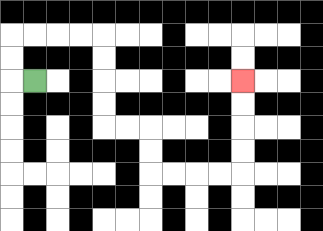{'start': '[1, 3]', 'end': '[10, 3]', 'path_directions': 'L,U,U,R,R,R,R,D,D,D,D,R,R,D,D,R,R,R,R,U,U,U,U', 'path_coordinates': '[[1, 3], [0, 3], [0, 2], [0, 1], [1, 1], [2, 1], [3, 1], [4, 1], [4, 2], [4, 3], [4, 4], [4, 5], [5, 5], [6, 5], [6, 6], [6, 7], [7, 7], [8, 7], [9, 7], [10, 7], [10, 6], [10, 5], [10, 4], [10, 3]]'}